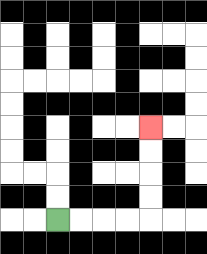{'start': '[2, 9]', 'end': '[6, 5]', 'path_directions': 'R,R,R,R,U,U,U,U', 'path_coordinates': '[[2, 9], [3, 9], [4, 9], [5, 9], [6, 9], [6, 8], [6, 7], [6, 6], [6, 5]]'}